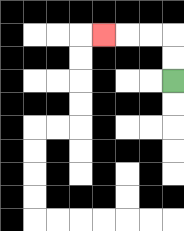{'start': '[7, 3]', 'end': '[4, 1]', 'path_directions': 'U,U,L,L,L', 'path_coordinates': '[[7, 3], [7, 2], [7, 1], [6, 1], [5, 1], [4, 1]]'}